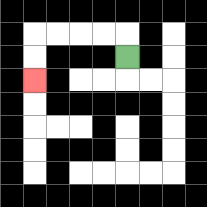{'start': '[5, 2]', 'end': '[1, 3]', 'path_directions': 'U,L,L,L,L,D,D', 'path_coordinates': '[[5, 2], [5, 1], [4, 1], [3, 1], [2, 1], [1, 1], [1, 2], [1, 3]]'}